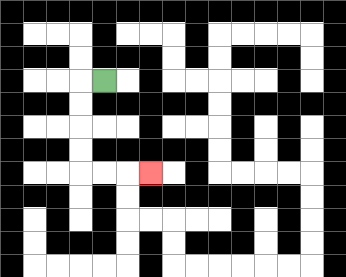{'start': '[4, 3]', 'end': '[6, 7]', 'path_directions': 'L,D,D,D,D,R,R,R', 'path_coordinates': '[[4, 3], [3, 3], [3, 4], [3, 5], [3, 6], [3, 7], [4, 7], [5, 7], [6, 7]]'}